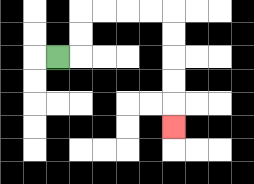{'start': '[2, 2]', 'end': '[7, 5]', 'path_directions': 'R,U,U,R,R,R,R,D,D,D,D,D', 'path_coordinates': '[[2, 2], [3, 2], [3, 1], [3, 0], [4, 0], [5, 0], [6, 0], [7, 0], [7, 1], [7, 2], [7, 3], [7, 4], [7, 5]]'}